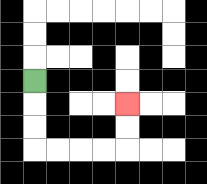{'start': '[1, 3]', 'end': '[5, 4]', 'path_directions': 'D,D,D,R,R,R,R,U,U', 'path_coordinates': '[[1, 3], [1, 4], [1, 5], [1, 6], [2, 6], [3, 6], [4, 6], [5, 6], [5, 5], [5, 4]]'}